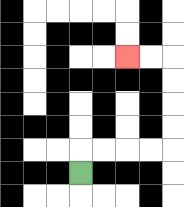{'start': '[3, 7]', 'end': '[5, 2]', 'path_directions': 'U,R,R,R,R,U,U,U,U,L,L', 'path_coordinates': '[[3, 7], [3, 6], [4, 6], [5, 6], [6, 6], [7, 6], [7, 5], [7, 4], [7, 3], [7, 2], [6, 2], [5, 2]]'}